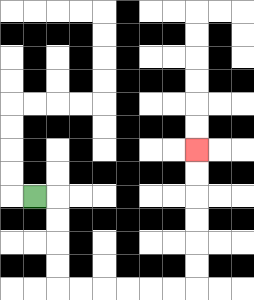{'start': '[1, 8]', 'end': '[8, 6]', 'path_directions': 'R,D,D,D,D,R,R,R,R,R,R,U,U,U,U,U,U', 'path_coordinates': '[[1, 8], [2, 8], [2, 9], [2, 10], [2, 11], [2, 12], [3, 12], [4, 12], [5, 12], [6, 12], [7, 12], [8, 12], [8, 11], [8, 10], [8, 9], [8, 8], [8, 7], [8, 6]]'}